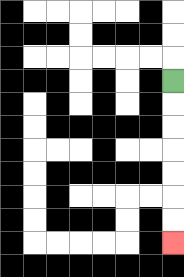{'start': '[7, 3]', 'end': '[7, 10]', 'path_directions': 'D,D,D,D,D,D,D', 'path_coordinates': '[[7, 3], [7, 4], [7, 5], [7, 6], [7, 7], [7, 8], [7, 9], [7, 10]]'}